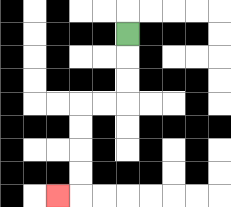{'start': '[5, 1]', 'end': '[2, 8]', 'path_directions': 'D,D,D,L,L,D,D,D,D,L', 'path_coordinates': '[[5, 1], [5, 2], [5, 3], [5, 4], [4, 4], [3, 4], [3, 5], [3, 6], [3, 7], [3, 8], [2, 8]]'}